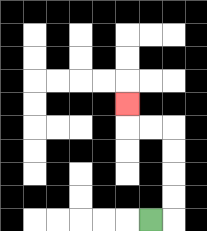{'start': '[6, 9]', 'end': '[5, 4]', 'path_directions': 'R,U,U,U,U,L,L,U', 'path_coordinates': '[[6, 9], [7, 9], [7, 8], [7, 7], [7, 6], [7, 5], [6, 5], [5, 5], [5, 4]]'}